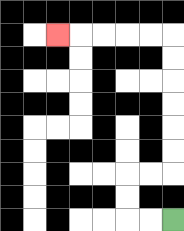{'start': '[7, 9]', 'end': '[2, 1]', 'path_directions': 'L,L,U,U,R,R,U,U,U,U,U,U,L,L,L,L,L', 'path_coordinates': '[[7, 9], [6, 9], [5, 9], [5, 8], [5, 7], [6, 7], [7, 7], [7, 6], [7, 5], [7, 4], [7, 3], [7, 2], [7, 1], [6, 1], [5, 1], [4, 1], [3, 1], [2, 1]]'}